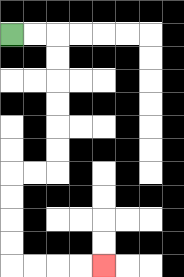{'start': '[0, 1]', 'end': '[4, 11]', 'path_directions': 'R,R,D,D,D,D,D,D,L,L,D,D,D,D,R,R,R,R', 'path_coordinates': '[[0, 1], [1, 1], [2, 1], [2, 2], [2, 3], [2, 4], [2, 5], [2, 6], [2, 7], [1, 7], [0, 7], [0, 8], [0, 9], [0, 10], [0, 11], [1, 11], [2, 11], [3, 11], [4, 11]]'}